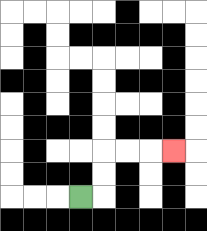{'start': '[3, 8]', 'end': '[7, 6]', 'path_directions': 'R,U,U,R,R,R', 'path_coordinates': '[[3, 8], [4, 8], [4, 7], [4, 6], [5, 6], [6, 6], [7, 6]]'}